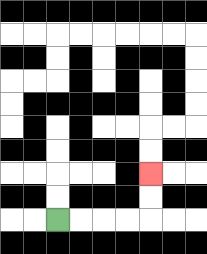{'start': '[2, 9]', 'end': '[6, 7]', 'path_directions': 'R,R,R,R,U,U', 'path_coordinates': '[[2, 9], [3, 9], [4, 9], [5, 9], [6, 9], [6, 8], [6, 7]]'}